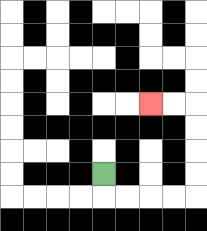{'start': '[4, 7]', 'end': '[6, 4]', 'path_directions': 'D,R,R,R,R,U,U,U,U,L,L', 'path_coordinates': '[[4, 7], [4, 8], [5, 8], [6, 8], [7, 8], [8, 8], [8, 7], [8, 6], [8, 5], [8, 4], [7, 4], [6, 4]]'}